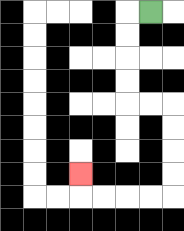{'start': '[6, 0]', 'end': '[3, 7]', 'path_directions': 'L,D,D,D,D,R,R,D,D,D,D,L,L,L,L,U', 'path_coordinates': '[[6, 0], [5, 0], [5, 1], [5, 2], [5, 3], [5, 4], [6, 4], [7, 4], [7, 5], [7, 6], [7, 7], [7, 8], [6, 8], [5, 8], [4, 8], [3, 8], [3, 7]]'}